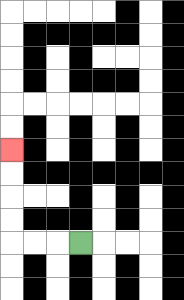{'start': '[3, 10]', 'end': '[0, 6]', 'path_directions': 'L,L,L,U,U,U,U', 'path_coordinates': '[[3, 10], [2, 10], [1, 10], [0, 10], [0, 9], [0, 8], [0, 7], [0, 6]]'}